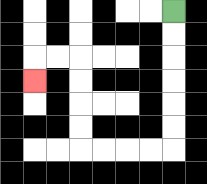{'start': '[7, 0]', 'end': '[1, 3]', 'path_directions': 'D,D,D,D,D,D,L,L,L,L,U,U,U,U,L,L,D', 'path_coordinates': '[[7, 0], [7, 1], [7, 2], [7, 3], [7, 4], [7, 5], [7, 6], [6, 6], [5, 6], [4, 6], [3, 6], [3, 5], [3, 4], [3, 3], [3, 2], [2, 2], [1, 2], [1, 3]]'}